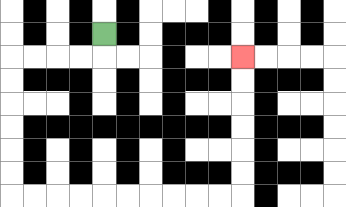{'start': '[4, 1]', 'end': '[10, 2]', 'path_directions': 'D,L,L,L,L,D,D,D,D,D,D,R,R,R,R,R,R,R,R,R,R,U,U,U,U,U,U', 'path_coordinates': '[[4, 1], [4, 2], [3, 2], [2, 2], [1, 2], [0, 2], [0, 3], [0, 4], [0, 5], [0, 6], [0, 7], [0, 8], [1, 8], [2, 8], [3, 8], [4, 8], [5, 8], [6, 8], [7, 8], [8, 8], [9, 8], [10, 8], [10, 7], [10, 6], [10, 5], [10, 4], [10, 3], [10, 2]]'}